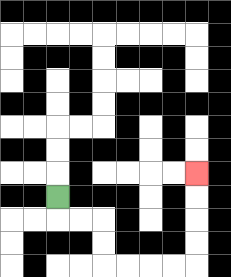{'start': '[2, 8]', 'end': '[8, 7]', 'path_directions': 'D,R,R,D,D,R,R,R,R,U,U,U,U', 'path_coordinates': '[[2, 8], [2, 9], [3, 9], [4, 9], [4, 10], [4, 11], [5, 11], [6, 11], [7, 11], [8, 11], [8, 10], [8, 9], [8, 8], [8, 7]]'}